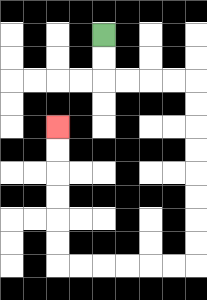{'start': '[4, 1]', 'end': '[2, 5]', 'path_directions': 'D,D,R,R,R,R,D,D,D,D,D,D,D,D,L,L,L,L,L,L,U,U,U,U,U,U', 'path_coordinates': '[[4, 1], [4, 2], [4, 3], [5, 3], [6, 3], [7, 3], [8, 3], [8, 4], [8, 5], [8, 6], [8, 7], [8, 8], [8, 9], [8, 10], [8, 11], [7, 11], [6, 11], [5, 11], [4, 11], [3, 11], [2, 11], [2, 10], [2, 9], [2, 8], [2, 7], [2, 6], [2, 5]]'}